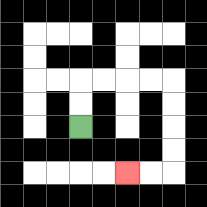{'start': '[3, 5]', 'end': '[5, 7]', 'path_directions': 'U,U,R,R,R,R,D,D,D,D,L,L', 'path_coordinates': '[[3, 5], [3, 4], [3, 3], [4, 3], [5, 3], [6, 3], [7, 3], [7, 4], [7, 5], [7, 6], [7, 7], [6, 7], [5, 7]]'}